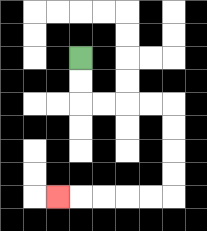{'start': '[3, 2]', 'end': '[2, 8]', 'path_directions': 'D,D,R,R,R,R,D,D,D,D,L,L,L,L,L', 'path_coordinates': '[[3, 2], [3, 3], [3, 4], [4, 4], [5, 4], [6, 4], [7, 4], [7, 5], [7, 6], [7, 7], [7, 8], [6, 8], [5, 8], [4, 8], [3, 8], [2, 8]]'}